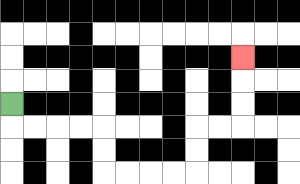{'start': '[0, 4]', 'end': '[10, 2]', 'path_directions': 'D,R,R,R,R,D,D,R,R,R,R,U,U,R,R,U,U,U', 'path_coordinates': '[[0, 4], [0, 5], [1, 5], [2, 5], [3, 5], [4, 5], [4, 6], [4, 7], [5, 7], [6, 7], [7, 7], [8, 7], [8, 6], [8, 5], [9, 5], [10, 5], [10, 4], [10, 3], [10, 2]]'}